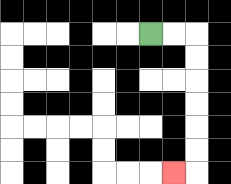{'start': '[6, 1]', 'end': '[7, 7]', 'path_directions': 'R,R,D,D,D,D,D,D,L', 'path_coordinates': '[[6, 1], [7, 1], [8, 1], [8, 2], [8, 3], [8, 4], [8, 5], [8, 6], [8, 7], [7, 7]]'}